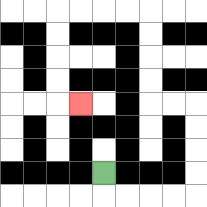{'start': '[4, 7]', 'end': '[3, 4]', 'path_directions': 'D,R,R,R,R,U,U,U,U,L,L,U,U,U,U,L,L,L,L,D,D,D,D,R', 'path_coordinates': '[[4, 7], [4, 8], [5, 8], [6, 8], [7, 8], [8, 8], [8, 7], [8, 6], [8, 5], [8, 4], [7, 4], [6, 4], [6, 3], [6, 2], [6, 1], [6, 0], [5, 0], [4, 0], [3, 0], [2, 0], [2, 1], [2, 2], [2, 3], [2, 4], [3, 4]]'}